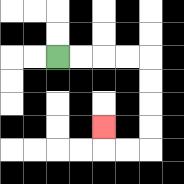{'start': '[2, 2]', 'end': '[4, 5]', 'path_directions': 'R,R,R,R,D,D,D,D,L,L,U', 'path_coordinates': '[[2, 2], [3, 2], [4, 2], [5, 2], [6, 2], [6, 3], [6, 4], [6, 5], [6, 6], [5, 6], [4, 6], [4, 5]]'}